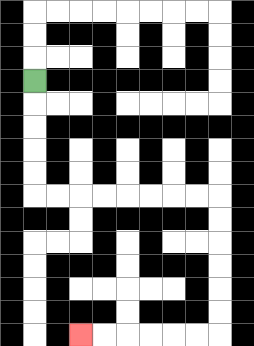{'start': '[1, 3]', 'end': '[3, 14]', 'path_directions': 'D,D,D,D,D,R,R,R,R,R,R,R,R,D,D,D,D,D,D,L,L,L,L,L,L', 'path_coordinates': '[[1, 3], [1, 4], [1, 5], [1, 6], [1, 7], [1, 8], [2, 8], [3, 8], [4, 8], [5, 8], [6, 8], [7, 8], [8, 8], [9, 8], [9, 9], [9, 10], [9, 11], [9, 12], [9, 13], [9, 14], [8, 14], [7, 14], [6, 14], [5, 14], [4, 14], [3, 14]]'}